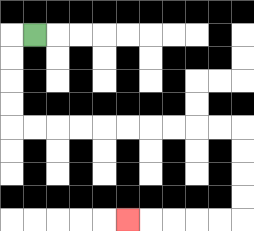{'start': '[1, 1]', 'end': '[5, 9]', 'path_directions': 'L,D,D,D,D,R,R,R,R,R,R,R,R,R,R,D,D,D,D,L,L,L,L,L', 'path_coordinates': '[[1, 1], [0, 1], [0, 2], [0, 3], [0, 4], [0, 5], [1, 5], [2, 5], [3, 5], [4, 5], [5, 5], [6, 5], [7, 5], [8, 5], [9, 5], [10, 5], [10, 6], [10, 7], [10, 8], [10, 9], [9, 9], [8, 9], [7, 9], [6, 9], [5, 9]]'}